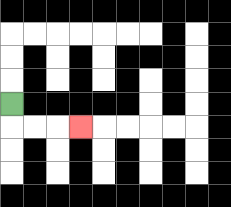{'start': '[0, 4]', 'end': '[3, 5]', 'path_directions': 'D,R,R,R', 'path_coordinates': '[[0, 4], [0, 5], [1, 5], [2, 5], [3, 5]]'}